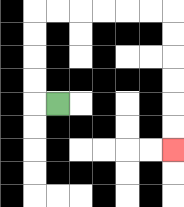{'start': '[2, 4]', 'end': '[7, 6]', 'path_directions': 'L,U,U,U,U,R,R,R,R,R,R,D,D,D,D,D,D', 'path_coordinates': '[[2, 4], [1, 4], [1, 3], [1, 2], [1, 1], [1, 0], [2, 0], [3, 0], [4, 0], [5, 0], [6, 0], [7, 0], [7, 1], [7, 2], [7, 3], [7, 4], [7, 5], [7, 6]]'}